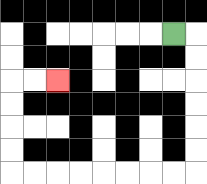{'start': '[7, 1]', 'end': '[2, 3]', 'path_directions': 'R,D,D,D,D,D,D,L,L,L,L,L,L,L,L,U,U,U,U,R,R', 'path_coordinates': '[[7, 1], [8, 1], [8, 2], [8, 3], [8, 4], [8, 5], [8, 6], [8, 7], [7, 7], [6, 7], [5, 7], [4, 7], [3, 7], [2, 7], [1, 7], [0, 7], [0, 6], [0, 5], [0, 4], [0, 3], [1, 3], [2, 3]]'}